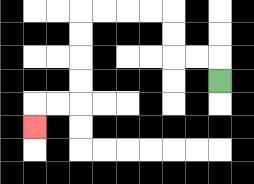{'start': '[9, 3]', 'end': '[1, 5]', 'path_directions': 'U,L,L,U,U,L,L,L,L,D,D,D,D,L,L,D', 'path_coordinates': '[[9, 3], [9, 2], [8, 2], [7, 2], [7, 1], [7, 0], [6, 0], [5, 0], [4, 0], [3, 0], [3, 1], [3, 2], [3, 3], [3, 4], [2, 4], [1, 4], [1, 5]]'}